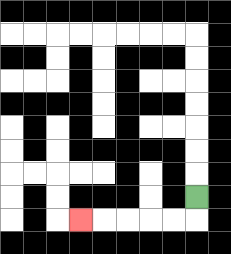{'start': '[8, 8]', 'end': '[3, 9]', 'path_directions': 'D,L,L,L,L,L', 'path_coordinates': '[[8, 8], [8, 9], [7, 9], [6, 9], [5, 9], [4, 9], [3, 9]]'}